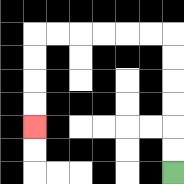{'start': '[7, 7]', 'end': '[1, 5]', 'path_directions': 'U,U,U,U,U,U,L,L,L,L,L,L,D,D,D,D', 'path_coordinates': '[[7, 7], [7, 6], [7, 5], [7, 4], [7, 3], [7, 2], [7, 1], [6, 1], [5, 1], [4, 1], [3, 1], [2, 1], [1, 1], [1, 2], [1, 3], [1, 4], [1, 5]]'}